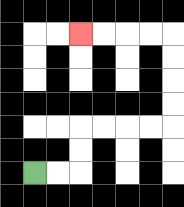{'start': '[1, 7]', 'end': '[3, 1]', 'path_directions': 'R,R,U,U,R,R,R,R,U,U,U,U,L,L,L,L', 'path_coordinates': '[[1, 7], [2, 7], [3, 7], [3, 6], [3, 5], [4, 5], [5, 5], [6, 5], [7, 5], [7, 4], [7, 3], [7, 2], [7, 1], [6, 1], [5, 1], [4, 1], [3, 1]]'}